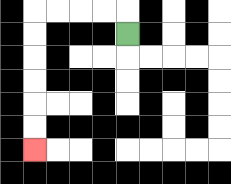{'start': '[5, 1]', 'end': '[1, 6]', 'path_directions': 'U,L,L,L,L,D,D,D,D,D,D', 'path_coordinates': '[[5, 1], [5, 0], [4, 0], [3, 0], [2, 0], [1, 0], [1, 1], [1, 2], [1, 3], [1, 4], [1, 5], [1, 6]]'}